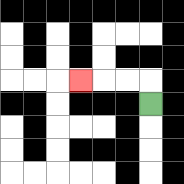{'start': '[6, 4]', 'end': '[3, 3]', 'path_directions': 'U,L,L,L', 'path_coordinates': '[[6, 4], [6, 3], [5, 3], [4, 3], [3, 3]]'}